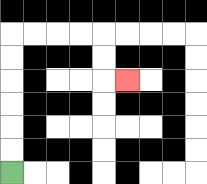{'start': '[0, 7]', 'end': '[5, 3]', 'path_directions': 'U,U,U,U,U,U,R,R,R,R,D,D,R', 'path_coordinates': '[[0, 7], [0, 6], [0, 5], [0, 4], [0, 3], [0, 2], [0, 1], [1, 1], [2, 1], [3, 1], [4, 1], [4, 2], [4, 3], [5, 3]]'}